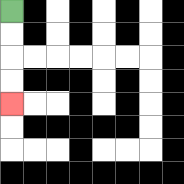{'start': '[0, 0]', 'end': '[0, 4]', 'path_directions': 'D,D,D,D', 'path_coordinates': '[[0, 0], [0, 1], [0, 2], [0, 3], [0, 4]]'}